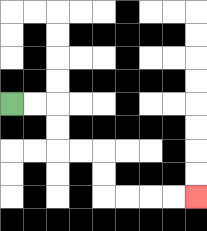{'start': '[0, 4]', 'end': '[8, 8]', 'path_directions': 'R,R,D,D,R,R,D,D,R,R,R,R', 'path_coordinates': '[[0, 4], [1, 4], [2, 4], [2, 5], [2, 6], [3, 6], [4, 6], [4, 7], [4, 8], [5, 8], [6, 8], [7, 8], [8, 8]]'}